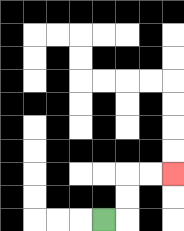{'start': '[4, 9]', 'end': '[7, 7]', 'path_directions': 'R,U,U,R,R', 'path_coordinates': '[[4, 9], [5, 9], [5, 8], [5, 7], [6, 7], [7, 7]]'}